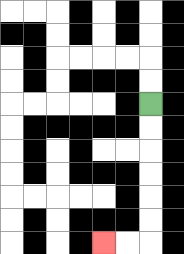{'start': '[6, 4]', 'end': '[4, 10]', 'path_directions': 'D,D,D,D,D,D,L,L', 'path_coordinates': '[[6, 4], [6, 5], [6, 6], [6, 7], [6, 8], [6, 9], [6, 10], [5, 10], [4, 10]]'}